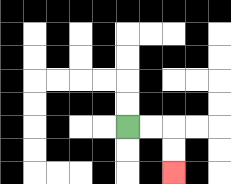{'start': '[5, 5]', 'end': '[7, 7]', 'path_directions': 'R,R,D,D', 'path_coordinates': '[[5, 5], [6, 5], [7, 5], [7, 6], [7, 7]]'}